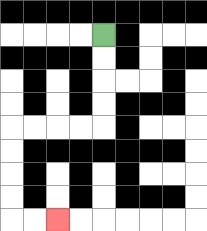{'start': '[4, 1]', 'end': '[2, 9]', 'path_directions': 'D,D,D,D,L,L,L,L,D,D,D,D,R,R', 'path_coordinates': '[[4, 1], [4, 2], [4, 3], [4, 4], [4, 5], [3, 5], [2, 5], [1, 5], [0, 5], [0, 6], [0, 7], [0, 8], [0, 9], [1, 9], [2, 9]]'}